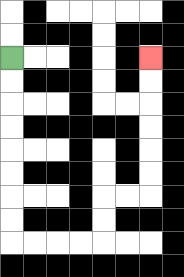{'start': '[0, 2]', 'end': '[6, 2]', 'path_directions': 'D,D,D,D,D,D,D,D,R,R,R,R,U,U,R,R,U,U,U,U,U,U', 'path_coordinates': '[[0, 2], [0, 3], [0, 4], [0, 5], [0, 6], [0, 7], [0, 8], [0, 9], [0, 10], [1, 10], [2, 10], [3, 10], [4, 10], [4, 9], [4, 8], [5, 8], [6, 8], [6, 7], [6, 6], [6, 5], [6, 4], [6, 3], [6, 2]]'}